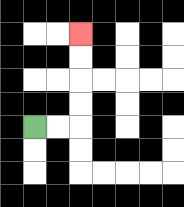{'start': '[1, 5]', 'end': '[3, 1]', 'path_directions': 'R,R,U,U,U,U', 'path_coordinates': '[[1, 5], [2, 5], [3, 5], [3, 4], [3, 3], [3, 2], [3, 1]]'}